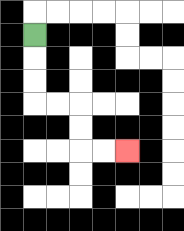{'start': '[1, 1]', 'end': '[5, 6]', 'path_directions': 'D,D,D,R,R,D,D,R,R', 'path_coordinates': '[[1, 1], [1, 2], [1, 3], [1, 4], [2, 4], [3, 4], [3, 5], [3, 6], [4, 6], [5, 6]]'}